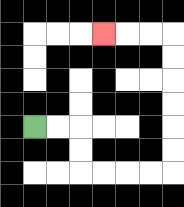{'start': '[1, 5]', 'end': '[4, 1]', 'path_directions': 'R,R,D,D,R,R,R,R,U,U,U,U,U,U,L,L,L', 'path_coordinates': '[[1, 5], [2, 5], [3, 5], [3, 6], [3, 7], [4, 7], [5, 7], [6, 7], [7, 7], [7, 6], [7, 5], [7, 4], [7, 3], [7, 2], [7, 1], [6, 1], [5, 1], [4, 1]]'}